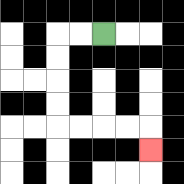{'start': '[4, 1]', 'end': '[6, 6]', 'path_directions': 'L,L,D,D,D,D,R,R,R,R,D', 'path_coordinates': '[[4, 1], [3, 1], [2, 1], [2, 2], [2, 3], [2, 4], [2, 5], [3, 5], [4, 5], [5, 5], [6, 5], [6, 6]]'}